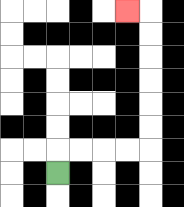{'start': '[2, 7]', 'end': '[5, 0]', 'path_directions': 'U,R,R,R,R,U,U,U,U,U,U,L', 'path_coordinates': '[[2, 7], [2, 6], [3, 6], [4, 6], [5, 6], [6, 6], [6, 5], [6, 4], [6, 3], [6, 2], [6, 1], [6, 0], [5, 0]]'}